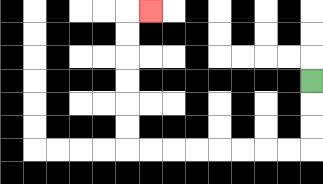{'start': '[13, 3]', 'end': '[6, 0]', 'path_directions': 'D,D,D,L,L,L,L,L,L,L,L,U,U,U,U,U,U,R', 'path_coordinates': '[[13, 3], [13, 4], [13, 5], [13, 6], [12, 6], [11, 6], [10, 6], [9, 6], [8, 6], [7, 6], [6, 6], [5, 6], [5, 5], [5, 4], [5, 3], [5, 2], [5, 1], [5, 0], [6, 0]]'}